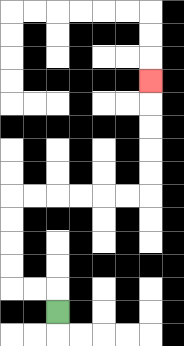{'start': '[2, 13]', 'end': '[6, 3]', 'path_directions': 'U,L,L,U,U,U,U,R,R,R,R,R,R,U,U,U,U,U', 'path_coordinates': '[[2, 13], [2, 12], [1, 12], [0, 12], [0, 11], [0, 10], [0, 9], [0, 8], [1, 8], [2, 8], [3, 8], [4, 8], [5, 8], [6, 8], [6, 7], [6, 6], [6, 5], [6, 4], [6, 3]]'}